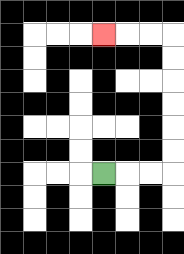{'start': '[4, 7]', 'end': '[4, 1]', 'path_directions': 'R,R,R,U,U,U,U,U,U,L,L,L', 'path_coordinates': '[[4, 7], [5, 7], [6, 7], [7, 7], [7, 6], [7, 5], [7, 4], [7, 3], [7, 2], [7, 1], [6, 1], [5, 1], [4, 1]]'}